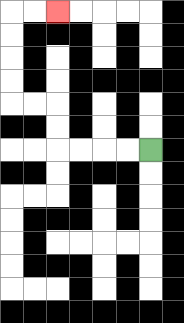{'start': '[6, 6]', 'end': '[2, 0]', 'path_directions': 'L,L,L,L,U,U,L,L,U,U,U,U,R,R', 'path_coordinates': '[[6, 6], [5, 6], [4, 6], [3, 6], [2, 6], [2, 5], [2, 4], [1, 4], [0, 4], [0, 3], [0, 2], [0, 1], [0, 0], [1, 0], [2, 0]]'}